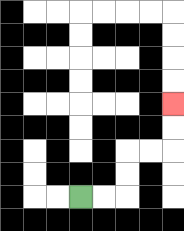{'start': '[3, 8]', 'end': '[7, 4]', 'path_directions': 'R,R,U,U,R,R,U,U', 'path_coordinates': '[[3, 8], [4, 8], [5, 8], [5, 7], [5, 6], [6, 6], [7, 6], [7, 5], [7, 4]]'}